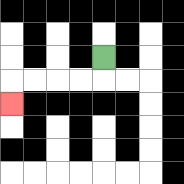{'start': '[4, 2]', 'end': '[0, 4]', 'path_directions': 'D,L,L,L,L,D', 'path_coordinates': '[[4, 2], [4, 3], [3, 3], [2, 3], [1, 3], [0, 3], [0, 4]]'}